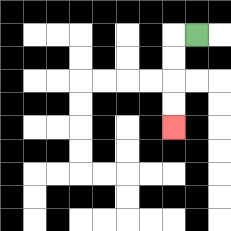{'start': '[8, 1]', 'end': '[7, 5]', 'path_directions': 'L,D,D,D,D', 'path_coordinates': '[[8, 1], [7, 1], [7, 2], [7, 3], [7, 4], [7, 5]]'}